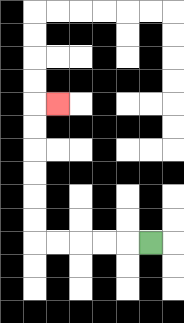{'start': '[6, 10]', 'end': '[2, 4]', 'path_directions': 'L,L,L,L,L,U,U,U,U,U,U,R', 'path_coordinates': '[[6, 10], [5, 10], [4, 10], [3, 10], [2, 10], [1, 10], [1, 9], [1, 8], [1, 7], [1, 6], [1, 5], [1, 4], [2, 4]]'}